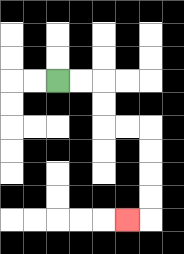{'start': '[2, 3]', 'end': '[5, 9]', 'path_directions': 'R,R,D,D,R,R,D,D,D,D,L', 'path_coordinates': '[[2, 3], [3, 3], [4, 3], [4, 4], [4, 5], [5, 5], [6, 5], [6, 6], [6, 7], [6, 8], [6, 9], [5, 9]]'}